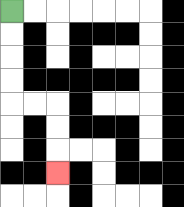{'start': '[0, 0]', 'end': '[2, 7]', 'path_directions': 'D,D,D,D,R,R,D,D,D', 'path_coordinates': '[[0, 0], [0, 1], [0, 2], [0, 3], [0, 4], [1, 4], [2, 4], [2, 5], [2, 6], [2, 7]]'}